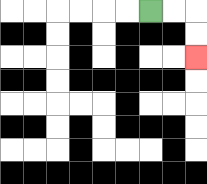{'start': '[6, 0]', 'end': '[8, 2]', 'path_directions': 'R,R,D,D', 'path_coordinates': '[[6, 0], [7, 0], [8, 0], [8, 1], [8, 2]]'}